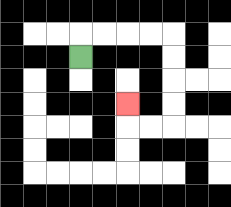{'start': '[3, 2]', 'end': '[5, 4]', 'path_directions': 'U,R,R,R,R,D,D,D,D,L,L,U', 'path_coordinates': '[[3, 2], [3, 1], [4, 1], [5, 1], [6, 1], [7, 1], [7, 2], [7, 3], [7, 4], [7, 5], [6, 5], [5, 5], [5, 4]]'}